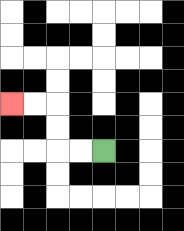{'start': '[4, 6]', 'end': '[0, 4]', 'path_directions': 'L,L,U,U,L,L', 'path_coordinates': '[[4, 6], [3, 6], [2, 6], [2, 5], [2, 4], [1, 4], [0, 4]]'}